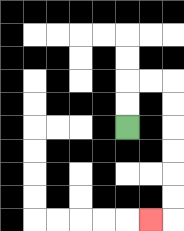{'start': '[5, 5]', 'end': '[6, 9]', 'path_directions': 'U,U,R,R,D,D,D,D,D,D,L', 'path_coordinates': '[[5, 5], [5, 4], [5, 3], [6, 3], [7, 3], [7, 4], [7, 5], [7, 6], [7, 7], [7, 8], [7, 9], [6, 9]]'}